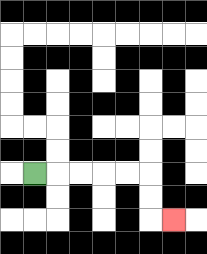{'start': '[1, 7]', 'end': '[7, 9]', 'path_directions': 'R,R,R,R,R,D,D,R', 'path_coordinates': '[[1, 7], [2, 7], [3, 7], [4, 7], [5, 7], [6, 7], [6, 8], [6, 9], [7, 9]]'}